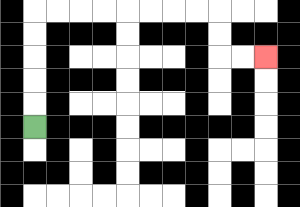{'start': '[1, 5]', 'end': '[11, 2]', 'path_directions': 'U,U,U,U,U,R,R,R,R,R,R,R,R,D,D,R,R', 'path_coordinates': '[[1, 5], [1, 4], [1, 3], [1, 2], [1, 1], [1, 0], [2, 0], [3, 0], [4, 0], [5, 0], [6, 0], [7, 0], [8, 0], [9, 0], [9, 1], [9, 2], [10, 2], [11, 2]]'}